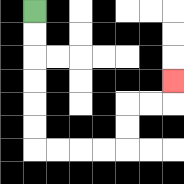{'start': '[1, 0]', 'end': '[7, 3]', 'path_directions': 'D,D,D,D,D,D,R,R,R,R,U,U,R,R,U', 'path_coordinates': '[[1, 0], [1, 1], [1, 2], [1, 3], [1, 4], [1, 5], [1, 6], [2, 6], [3, 6], [4, 6], [5, 6], [5, 5], [5, 4], [6, 4], [7, 4], [7, 3]]'}